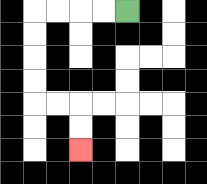{'start': '[5, 0]', 'end': '[3, 6]', 'path_directions': 'L,L,L,L,D,D,D,D,R,R,D,D', 'path_coordinates': '[[5, 0], [4, 0], [3, 0], [2, 0], [1, 0], [1, 1], [1, 2], [1, 3], [1, 4], [2, 4], [3, 4], [3, 5], [3, 6]]'}